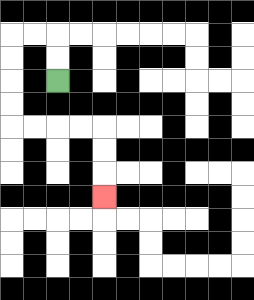{'start': '[2, 3]', 'end': '[4, 8]', 'path_directions': 'U,U,L,L,D,D,D,D,R,R,R,R,D,D,D', 'path_coordinates': '[[2, 3], [2, 2], [2, 1], [1, 1], [0, 1], [0, 2], [0, 3], [0, 4], [0, 5], [1, 5], [2, 5], [3, 5], [4, 5], [4, 6], [4, 7], [4, 8]]'}